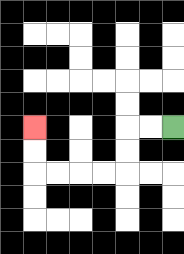{'start': '[7, 5]', 'end': '[1, 5]', 'path_directions': 'L,L,D,D,L,L,L,L,U,U', 'path_coordinates': '[[7, 5], [6, 5], [5, 5], [5, 6], [5, 7], [4, 7], [3, 7], [2, 7], [1, 7], [1, 6], [1, 5]]'}